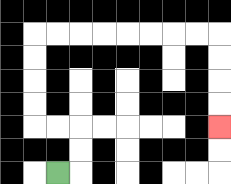{'start': '[2, 7]', 'end': '[9, 5]', 'path_directions': 'R,U,U,L,L,U,U,U,U,R,R,R,R,R,R,R,R,D,D,D,D', 'path_coordinates': '[[2, 7], [3, 7], [3, 6], [3, 5], [2, 5], [1, 5], [1, 4], [1, 3], [1, 2], [1, 1], [2, 1], [3, 1], [4, 1], [5, 1], [6, 1], [7, 1], [8, 1], [9, 1], [9, 2], [9, 3], [9, 4], [9, 5]]'}